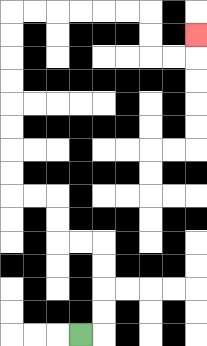{'start': '[3, 14]', 'end': '[8, 1]', 'path_directions': 'R,U,U,U,U,L,L,U,U,L,L,U,U,U,U,U,U,U,U,R,R,R,R,R,R,D,D,R,R,U', 'path_coordinates': '[[3, 14], [4, 14], [4, 13], [4, 12], [4, 11], [4, 10], [3, 10], [2, 10], [2, 9], [2, 8], [1, 8], [0, 8], [0, 7], [0, 6], [0, 5], [0, 4], [0, 3], [0, 2], [0, 1], [0, 0], [1, 0], [2, 0], [3, 0], [4, 0], [5, 0], [6, 0], [6, 1], [6, 2], [7, 2], [8, 2], [8, 1]]'}